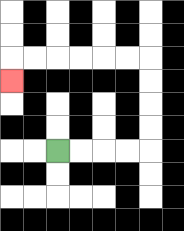{'start': '[2, 6]', 'end': '[0, 3]', 'path_directions': 'R,R,R,R,U,U,U,U,L,L,L,L,L,L,D', 'path_coordinates': '[[2, 6], [3, 6], [4, 6], [5, 6], [6, 6], [6, 5], [6, 4], [6, 3], [6, 2], [5, 2], [4, 2], [3, 2], [2, 2], [1, 2], [0, 2], [0, 3]]'}